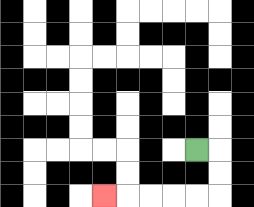{'start': '[8, 6]', 'end': '[4, 8]', 'path_directions': 'R,D,D,L,L,L,L,L', 'path_coordinates': '[[8, 6], [9, 6], [9, 7], [9, 8], [8, 8], [7, 8], [6, 8], [5, 8], [4, 8]]'}